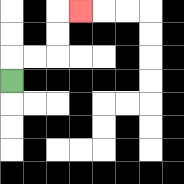{'start': '[0, 3]', 'end': '[3, 0]', 'path_directions': 'U,R,R,U,U,R', 'path_coordinates': '[[0, 3], [0, 2], [1, 2], [2, 2], [2, 1], [2, 0], [3, 0]]'}